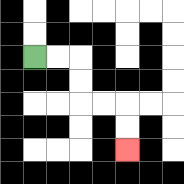{'start': '[1, 2]', 'end': '[5, 6]', 'path_directions': 'R,R,D,D,R,R,D,D', 'path_coordinates': '[[1, 2], [2, 2], [3, 2], [3, 3], [3, 4], [4, 4], [5, 4], [5, 5], [5, 6]]'}